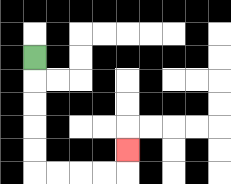{'start': '[1, 2]', 'end': '[5, 6]', 'path_directions': 'D,D,D,D,D,R,R,R,R,U', 'path_coordinates': '[[1, 2], [1, 3], [1, 4], [1, 5], [1, 6], [1, 7], [2, 7], [3, 7], [4, 7], [5, 7], [5, 6]]'}